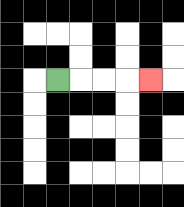{'start': '[2, 3]', 'end': '[6, 3]', 'path_directions': 'R,R,R,R', 'path_coordinates': '[[2, 3], [3, 3], [4, 3], [5, 3], [6, 3]]'}